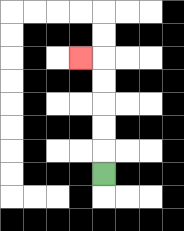{'start': '[4, 7]', 'end': '[3, 2]', 'path_directions': 'U,U,U,U,U,L', 'path_coordinates': '[[4, 7], [4, 6], [4, 5], [4, 4], [4, 3], [4, 2], [3, 2]]'}